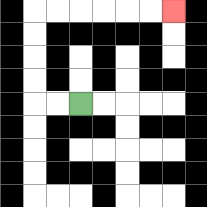{'start': '[3, 4]', 'end': '[7, 0]', 'path_directions': 'L,L,U,U,U,U,R,R,R,R,R,R', 'path_coordinates': '[[3, 4], [2, 4], [1, 4], [1, 3], [1, 2], [1, 1], [1, 0], [2, 0], [3, 0], [4, 0], [5, 0], [6, 0], [7, 0]]'}